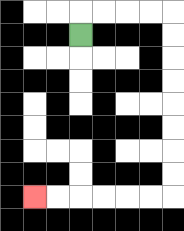{'start': '[3, 1]', 'end': '[1, 8]', 'path_directions': 'U,R,R,R,R,D,D,D,D,D,D,D,D,L,L,L,L,L,L', 'path_coordinates': '[[3, 1], [3, 0], [4, 0], [5, 0], [6, 0], [7, 0], [7, 1], [7, 2], [7, 3], [7, 4], [7, 5], [7, 6], [7, 7], [7, 8], [6, 8], [5, 8], [4, 8], [3, 8], [2, 8], [1, 8]]'}